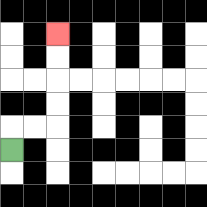{'start': '[0, 6]', 'end': '[2, 1]', 'path_directions': 'U,R,R,U,U,U,U', 'path_coordinates': '[[0, 6], [0, 5], [1, 5], [2, 5], [2, 4], [2, 3], [2, 2], [2, 1]]'}